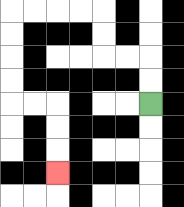{'start': '[6, 4]', 'end': '[2, 7]', 'path_directions': 'U,U,L,L,U,U,L,L,L,L,D,D,D,D,R,R,D,D,D', 'path_coordinates': '[[6, 4], [6, 3], [6, 2], [5, 2], [4, 2], [4, 1], [4, 0], [3, 0], [2, 0], [1, 0], [0, 0], [0, 1], [0, 2], [0, 3], [0, 4], [1, 4], [2, 4], [2, 5], [2, 6], [2, 7]]'}